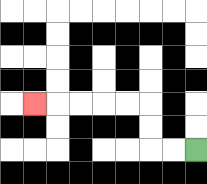{'start': '[8, 6]', 'end': '[1, 4]', 'path_directions': 'L,L,U,U,L,L,L,L,L', 'path_coordinates': '[[8, 6], [7, 6], [6, 6], [6, 5], [6, 4], [5, 4], [4, 4], [3, 4], [2, 4], [1, 4]]'}